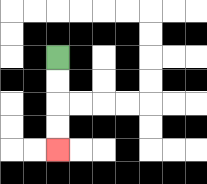{'start': '[2, 2]', 'end': '[2, 6]', 'path_directions': 'D,D,D,D', 'path_coordinates': '[[2, 2], [2, 3], [2, 4], [2, 5], [2, 6]]'}